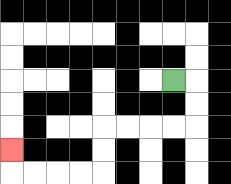{'start': '[7, 3]', 'end': '[0, 6]', 'path_directions': 'R,D,D,L,L,L,L,D,D,L,L,L,L,U', 'path_coordinates': '[[7, 3], [8, 3], [8, 4], [8, 5], [7, 5], [6, 5], [5, 5], [4, 5], [4, 6], [4, 7], [3, 7], [2, 7], [1, 7], [0, 7], [0, 6]]'}